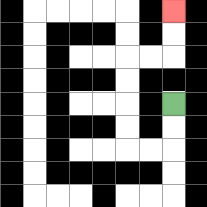{'start': '[7, 4]', 'end': '[7, 0]', 'path_directions': 'D,D,L,L,U,U,U,U,R,R,U,U', 'path_coordinates': '[[7, 4], [7, 5], [7, 6], [6, 6], [5, 6], [5, 5], [5, 4], [5, 3], [5, 2], [6, 2], [7, 2], [7, 1], [7, 0]]'}